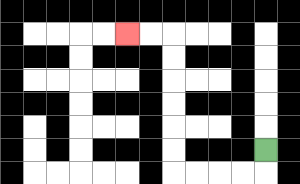{'start': '[11, 6]', 'end': '[5, 1]', 'path_directions': 'D,L,L,L,L,U,U,U,U,U,U,L,L', 'path_coordinates': '[[11, 6], [11, 7], [10, 7], [9, 7], [8, 7], [7, 7], [7, 6], [7, 5], [7, 4], [7, 3], [7, 2], [7, 1], [6, 1], [5, 1]]'}